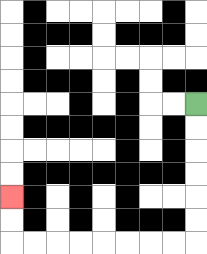{'start': '[8, 4]', 'end': '[0, 8]', 'path_directions': 'D,D,D,D,D,D,L,L,L,L,L,L,L,L,U,U', 'path_coordinates': '[[8, 4], [8, 5], [8, 6], [8, 7], [8, 8], [8, 9], [8, 10], [7, 10], [6, 10], [5, 10], [4, 10], [3, 10], [2, 10], [1, 10], [0, 10], [0, 9], [0, 8]]'}